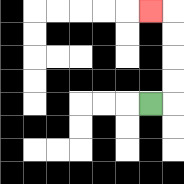{'start': '[6, 4]', 'end': '[6, 0]', 'path_directions': 'R,U,U,U,U,L', 'path_coordinates': '[[6, 4], [7, 4], [7, 3], [7, 2], [7, 1], [7, 0], [6, 0]]'}